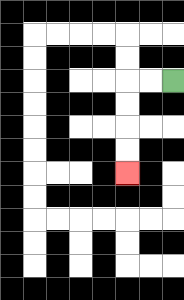{'start': '[7, 3]', 'end': '[5, 7]', 'path_directions': 'L,L,D,D,D,D', 'path_coordinates': '[[7, 3], [6, 3], [5, 3], [5, 4], [5, 5], [5, 6], [5, 7]]'}